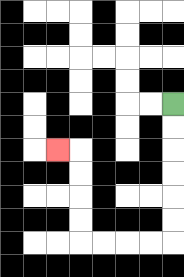{'start': '[7, 4]', 'end': '[2, 6]', 'path_directions': 'D,D,D,D,D,D,L,L,L,L,U,U,U,U,L', 'path_coordinates': '[[7, 4], [7, 5], [7, 6], [7, 7], [7, 8], [7, 9], [7, 10], [6, 10], [5, 10], [4, 10], [3, 10], [3, 9], [3, 8], [3, 7], [3, 6], [2, 6]]'}